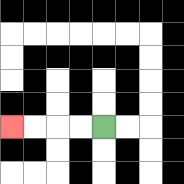{'start': '[4, 5]', 'end': '[0, 5]', 'path_directions': 'L,L,L,L', 'path_coordinates': '[[4, 5], [3, 5], [2, 5], [1, 5], [0, 5]]'}